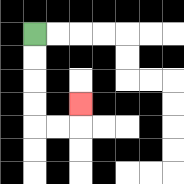{'start': '[1, 1]', 'end': '[3, 4]', 'path_directions': 'D,D,D,D,R,R,U', 'path_coordinates': '[[1, 1], [1, 2], [1, 3], [1, 4], [1, 5], [2, 5], [3, 5], [3, 4]]'}